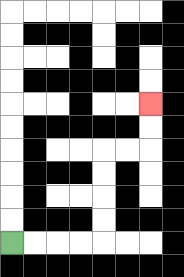{'start': '[0, 10]', 'end': '[6, 4]', 'path_directions': 'R,R,R,R,U,U,U,U,R,R,U,U', 'path_coordinates': '[[0, 10], [1, 10], [2, 10], [3, 10], [4, 10], [4, 9], [4, 8], [4, 7], [4, 6], [5, 6], [6, 6], [6, 5], [6, 4]]'}